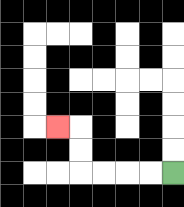{'start': '[7, 7]', 'end': '[2, 5]', 'path_directions': 'L,L,L,L,U,U,L', 'path_coordinates': '[[7, 7], [6, 7], [5, 7], [4, 7], [3, 7], [3, 6], [3, 5], [2, 5]]'}